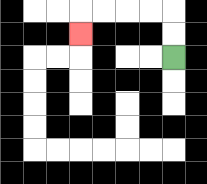{'start': '[7, 2]', 'end': '[3, 1]', 'path_directions': 'U,U,L,L,L,L,D', 'path_coordinates': '[[7, 2], [7, 1], [7, 0], [6, 0], [5, 0], [4, 0], [3, 0], [3, 1]]'}